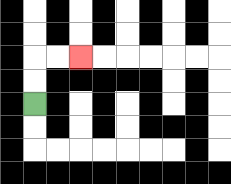{'start': '[1, 4]', 'end': '[3, 2]', 'path_directions': 'U,U,R,R', 'path_coordinates': '[[1, 4], [1, 3], [1, 2], [2, 2], [3, 2]]'}